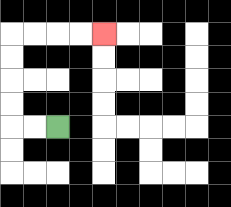{'start': '[2, 5]', 'end': '[4, 1]', 'path_directions': 'L,L,U,U,U,U,R,R,R,R', 'path_coordinates': '[[2, 5], [1, 5], [0, 5], [0, 4], [0, 3], [0, 2], [0, 1], [1, 1], [2, 1], [3, 1], [4, 1]]'}